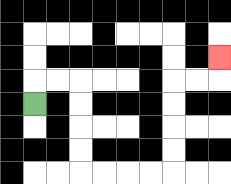{'start': '[1, 4]', 'end': '[9, 2]', 'path_directions': 'U,R,R,D,D,D,D,R,R,R,R,U,U,U,U,R,R,U', 'path_coordinates': '[[1, 4], [1, 3], [2, 3], [3, 3], [3, 4], [3, 5], [3, 6], [3, 7], [4, 7], [5, 7], [6, 7], [7, 7], [7, 6], [7, 5], [7, 4], [7, 3], [8, 3], [9, 3], [9, 2]]'}